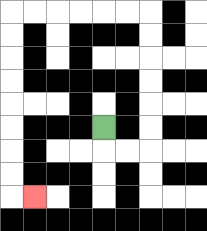{'start': '[4, 5]', 'end': '[1, 8]', 'path_directions': 'D,R,R,U,U,U,U,U,U,L,L,L,L,L,L,D,D,D,D,D,D,D,D,R', 'path_coordinates': '[[4, 5], [4, 6], [5, 6], [6, 6], [6, 5], [6, 4], [6, 3], [6, 2], [6, 1], [6, 0], [5, 0], [4, 0], [3, 0], [2, 0], [1, 0], [0, 0], [0, 1], [0, 2], [0, 3], [0, 4], [0, 5], [0, 6], [0, 7], [0, 8], [1, 8]]'}